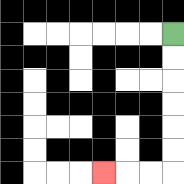{'start': '[7, 1]', 'end': '[4, 7]', 'path_directions': 'D,D,D,D,D,D,L,L,L', 'path_coordinates': '[[7, 1], [7, 2], [7, 3], [7, 4], [7, 5], [7, 6], [7, 7], [6, 7], [5, 7], [4, 7]]'}